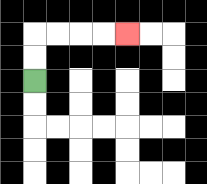{'start': '[1, 3]', 'end': '[5, 1]', 'path_directions': 'U,U,R,R,R,R', 'path_coordinates': '[[1, 3], [1, 2], [1, 1], [2, 1], [3, 1], [4, 1], [5, 1]]'}